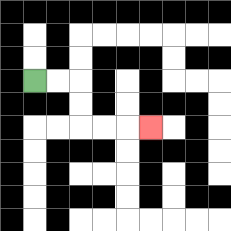{'start': '[1, 3]', 'end': '[6, 5]', 'path_directions': 'R,R,D,D,R,R,R', 'path_coordinates': '[[1, 3], [2, 3], [3, 3], [3, 4], [3, 5], [4, 5], [5, 5], [6, 5]]'}